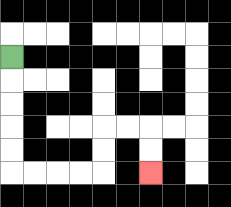{'start': '[0, 2]', 'end': '[6, 7]', 'path_directions': 'D,D,D,D,D,R,R,R,R,U,U,R,R,D,D', 'path_coordinates': '[[0, 2], [0, 3], [0, 4], [0, 5], [0, 6], [0, 7], [1, 7], [2, 7], [3, 7], [4, 7], [4, 6], [4, 5], [5, 5], [6, 5], [6, 6], [6, 7]]'}